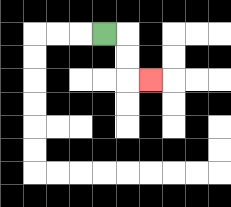{'start': '[4, 1]', 'end': '[6, 3]', 'path_directions': 'R,D,D,R', 'path_coordinates': '[[4, 1], [5, 1], [5, 2], [5, 3], [6, 3]]'}